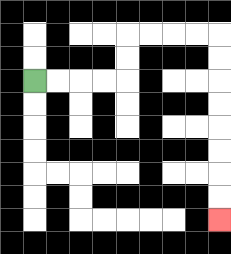{'start': '[1, 3]', 'end': '[9, 9]', 'path_directions': 'R,R,R,R,U,U,R,R,R,R,D,D,D,D,D,D,D,D', 'path_coordinates': '[[1, 3], [2, 3], [3, 3], [4, 3], [5, 3], [5, 2], [5, 1], [6, 1], [7, 1], [8, 1], [9, 1], [9, 2], [9, 3], [9, 4], [9, 5], [9, 6], [9, 7], [9, 8], [9, 9]]'}